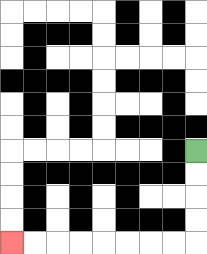{'start': '[8, 6]', 'end': '[0, 10]', 'path_directions': 'D,D,D,D,L,L,L,L,L,L,L,L', 'path_coordinates': '[[8, 6], [8, 7], [8, 8], [8, 9], [8, 10], [7, 10], [6, 10], [5, 10], [4, 10], [3, 10], [2, 10], [1, 10], [0, 10]]'}